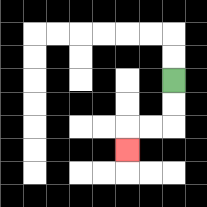{'start': '[7, 3]', 'end': '[5, 6]', 'path_directions': 'D,D,L,L,D', 'path_coordinates': '[[7, 3], [7, 4], [7, 5], [6, 5], [5, 5], [5, 6]]'}